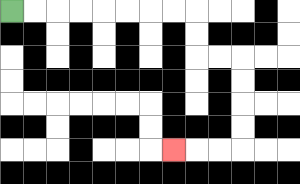{'start': '[0, 0]', 'end': '[7, 6]', 'path_directions': 'R,R,R,R,R,R,R,R,D,D,R,R,D,D,D,D,L,L,L', 'path_coordinates': '[[0, 0], [1, 0], [2, 0], [3, 0], [4, 0], [5, 0], [6, 0], [7, 0], [8, 0], [8, 1], [8, 2], [9, 2], [10, 2], [10, 3], [10, 4], [10, 5], [10, 6], [9, 6], [8, 6], [7, 6]]'}